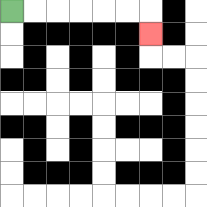{'start': '[0, 0]', 'end': '[6, 1]', 'path_directions': 'R,R,R,R,R,R,D', 'path_coordinates': '[[0, 0], [1, 0], [2, 0], [3, 0], [4, 0], [5, 0], [6, 0], [6, 1]]'}